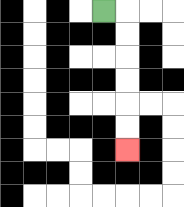{'start': '[4, 0]', 'end': '[5, 6]', 'path_directions': 'R,D,D,D,D,D,D', 'path_coordinates': '[[4, 0], [5, 0], [5, 1], [5, 2], [5, 3], [5, 4], [5, 5], [5, 6]]'}